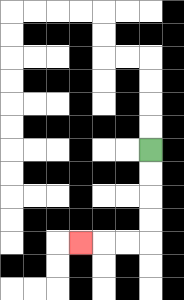{'start': '[6, 6]', 'end': '[3, 10]', 'path_directions': 'D,D,D,D,L,L,L', 'path_coordinates': '[[6, 6], [6, 7], [6, 8], [6, 9], [6, 10], [5, 10], [4, 10], [3, 10]]'}